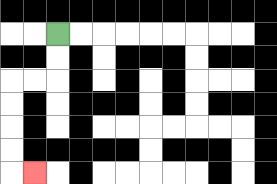{'start': '[2, 1]', 'end': '[1, 7]', 'path_directions': 'D,D,L,L,D,D,D,D,R', 'path_coordinates': '[[2, 1], [2, 2], [2, 3], [1, 3], [0, 3], [0, 4], [0, 5], [0, 6], [0, 7], [1, 7]]'}